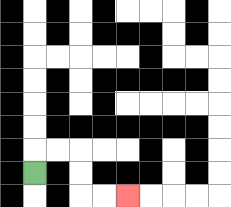{'start': '[1, 7]', 'end': '[5, 8]', 'path_directions': 'U,R,R,D,D,R,R', 'path_coordinates': '[[1, 7], [1, 6], [2, 6], [3, 6], [3, 7], [3, 8], [4, 8], [5, 8]]'}